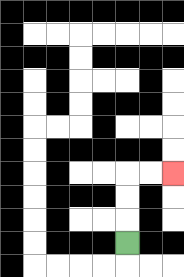{'start': '[5, 10]', 'end': '[7, 7]', 'path_directions': 'U,U,U,R,R', 'path_coordinates': '[[5, 10], [5, 9], [5, 8], [5, 7], [6, 7], [7, 7]]'}